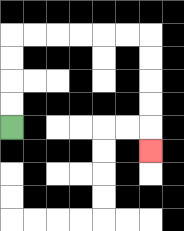{'start': '[0, 5]', 'end': '[6, 6]', 'path_directions': 'U,U,U,U,R,R,R,R,R,R,D,D,D,D,D', 'path_coordinates': '[[0, 5], [0, 4], [0, 3], [0, 2], [0, 1], [1, 1], [2, 1], [3, 1], [4, 1], [5, 1], [6, 1], [6, 2], [6, 3], [6, 4], [6, 5], [6, 6]]'}